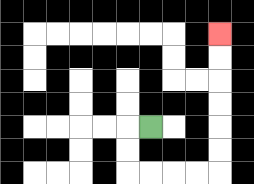{'start': '[6, 5]', 'end': '[9, 1]', 'path_directions': 'L,D,D,R,R,R,R,U,U,U,U,U,U', 'path_coordinates': '[[6, 5], [5, 5], [5, 6], [5, 7], [6, 7], [7, 7], [8, 7], [9, 7], [9, 6], [9, 5], [9, 4], [9, 3], [9, 2], [9, 1]]'}